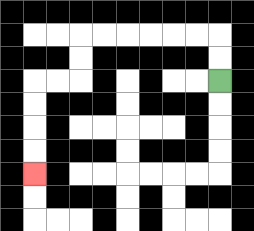{'start': '[9, 3]', 'end': '[1, 7]', 'path_directions': 'U,U,L,L,L,L,L,L,D,D,L,L,D,D,D,D', 'path_coordinates': '[[9, 3], [9, 2], [9, 1], [8, 1], [7, 1], [6, 1], [5, 1], [4, 1], [3, 1], [3, 2], [3, 3], [2, 3], [1, 3], [1, 4], [1, 5], [1, 6], [1, 7]]'}